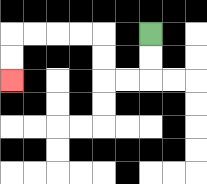{'start': '[6, 1]', 'end': '[0, 3]', 'path_directions': 'D,D,L,L,U,U,L,L,L,L,D,D', 'path_coordinates': '[[6, 1], [6, 2], [6, 3], [5, 3], [4, 3], [4, 2], [4, 1], [3, 1], [2, 1], [1, 1], [0, 1], [0, 2], [0, 3]]'}